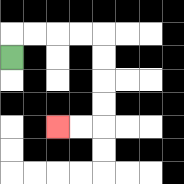{'start': '[0, 2]', 'end': '[2, 5]', 'path_directions': 'U,R,R,R,R,D,D,D,D,L,L', 'path_coordinates': '[[0, 2], [0, 1], [1, 1], [2, 1], [3, 1], [4, 1], [4, 2], [4, 3], [4, 4], [4, 5], [3, 5], [2, 5]]'}